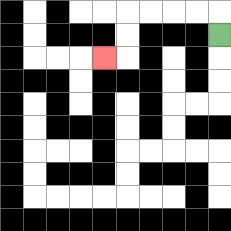{'start': '[9, 1]', 'end': '[4, 2]', 'path_directions': 'U,L,L,L,L,D,D,L', 'path_coordinates': '[[9, 1], [9, 0], [8, 0], [7, 0], [6, 0], [5, 0], [5, 1], [5, 2], [4, 2]]'}